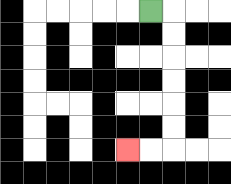{'start': '[6, 0]', 'end': '[5, 6]', 'path_directions': 'R,D,D,D,D,D,D,L,L', 'path_coordinates': '[[6, 0], [7, 0], [7, 1], [7, 2], [7, 3], [7, 4], [7, 5], [7, 6], [6, 6], [5, 6]]'}